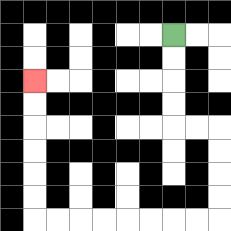{'start': '[7, 1]', 'end': '[1, 3]', 'path_directions': 'D,D,D,D,R,R,D,D,D,D,L,L,L,L,L,L,L,L,U,U,U,U,U,U', 'path_coordinates': '[[7, 1], [7, 2], [7, 3], [7, 4], [7, 5], [8, 5], [9, 5], [9, 6], [9, 7], [9, 8], [9, 9], [8, 9], [7, 9], [6, 9], [5, 9], [4, 9], [3, 9], [2, 9], [1, 9], [1, 8], [1, 7], [1, 6], [1, 5], [1, 4], [1, 3]]'}